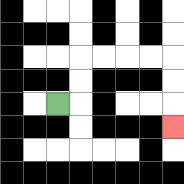{'start': '[2, 4]', 'end': '[7, 5]', 'path_directions': 'R,U,U,R,R,R,R,D,D,D', 'path_coordinates': '[[2, 4], [3, 4], [3, 3], [3, 2], [4, 2], [5, 2], [6, 2], [7, 2], [7, 3], [7, 4], [7, 5]]'}